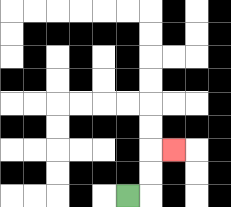{'start': '[5, 8]', 'end': '[7, 6]', 'path_directions': 'R,U,U,R', 'path_coordinates': '[[5, 8], [6, 8], [6, 7], [6, 6], [7, 6]]'}